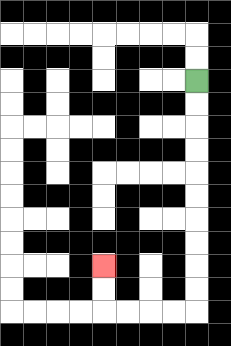{'start': '[8, 3]', 'end': '[4, 11]', 'path_directions': 'D,D,D,D,D,D,D,D,D,D,L,L,L,L,U,U', 'path_coordinates': '[[8, 3], [8, 4], [8, 5], [8, 6], [8, 7], [8, 8], [8, 9], [8, 10], [8, 11], [8, 12], [8, 13], [7, 13], [6, 13], [5, 13], [4, 13], [4, 12], [4, 11]]'}